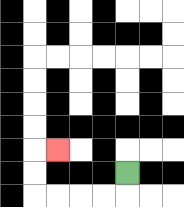{'start': '[5, 7]', 'end': '[2, 6]', 'path_directions': 'D,L,L,L,L,U,U,R', 'path_coordinates': '[[5, 7], [5, 8], [4, 8], [3, 8], [2, 8], [1, 8], [1, 7], [1, 6], [2, 6]]'}